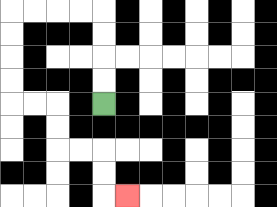{'start': '[4, 4]', 'end': '[5, 8]', 'path_directions': 'U,U,U,U,L,L,L,L,D,D,D,D,R,R,D,D,R,R,D,D,R', 'path_coordinates': '[[4, 4], [4, 3], [4, 2], [4, 1], [4, 0], [3, 0], [2, 0], [1, 0], [0, 0], [0, 1], [0, 2], [0, 3], [0, 4], [1, 4], [2, 4], [2, 5], [2, 6], [3, 6], [4, 6], [4, 7], [4, 8], [5, 8]]'}